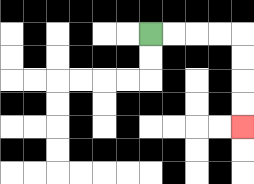{'start': '[6, 1]', 'end': '[10, 5]', 'path_directions': 'R,R,R,R,D,D,D,D', 'path_coordinates': '[[6, 1], [7, 1], [8, 1], [9, 1], [10, 1], [10, 2], [10, 3], [10, 4], [10, 5]]'}